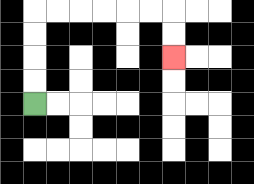{'start': '[1, 4]', 'end': '[7, 2]', 'path_directions': 'U,U,U,U,R,R,R,R,R,R,D,D', 'path_coordinates': '[[1, 4], [1, 3], [1, 2], [1, 1], [1, 0], [2, 0], [3, 0], [4, 0], [5, 0], [6, 0], [7, 0], [7, 1], [7, 2]]'}